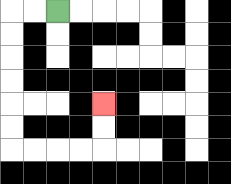{'start': '[2, 0]', 'end': '[4, 4]', 'path_directions': 'L,L,D,D,D,D,D,D,R,R,R,R,U,U', 'path_coordinates': '[[2, 0], [1, 0], [0, 0], [0, 1], [0, 2], [0, 3], [0, 4], [0, 5], [0, 6], [1, 6], [2, 6], [3, 6], [4, 6], [4, 5], [4, 4]]'}